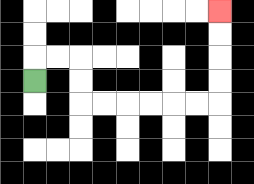{'start': '[1, 3]', 'end': '[9, 0]', 'path_directions': 'U,R,R,D,D,R,R,R,R,R,R,U,U,U,U', 'path_coordinates': '[[1, 3], [1, 2], [2, 2], [3, 2], [3, 3], [3, 4], [4, 4], [5, 4], [6, 4], [7, 4], [8, 4], [9, 4], [9, 3], [9, 2], [9, 1], [9, 0]]'}